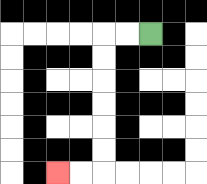{'start': '[6, 1]', 'end': '[2, 7]', 'path_directions': 'L,L,D,D,D,D,D,D,L,L', 'path_coordinates': '[[6, 1], [5, 1], [4, 1], [4, 2], [4, 3], [4, 4], [4, 5], [4, 6], [4, 7], [3, 7], [2, 7]]'}